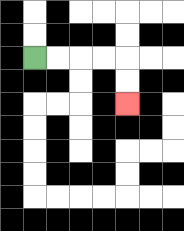{'start': '[1, 2]', 'end': '[5, 4]', 'path_directions': 'R,R,R,R,D,D', 'path_coordinates': '[[1, 2], [2, 2], [3, 2], [4, 2], [5, 2], [5, 3], [5, 4]]'}